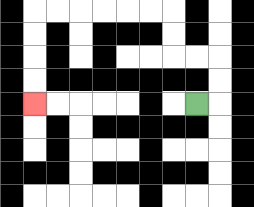{'start': '[8, 4]', 'end': '[1, 4]', 'path_directions': 'R,U,U,L,L,U,U,L,L,L,L,L,L,D,D,D,D', 'path_coordinates': '[[8, 4], [9, 4], [9, 3], [9, 2], [8, 2], [7, 2], [7, 1], [7, 0], [6, 0], [5, 0], [4, 0], [3, 0], [2, 0], [1, 0], [1, 1], [1, 2], [1, 3], [1, 4]]'}